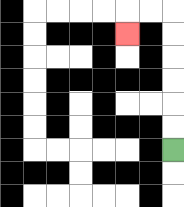{'start': '[7, 6]', 'end': '[5, 1]', 'path_directions': 'U,U,U,U,U,U,L,L,D', 'path_coordinates': '[[7, 6], [7, 5], [7, 4], [7, 3], [7, 2], [7, 1], [7, 0], [6, 0], [5, 0], [5, 1]]'}